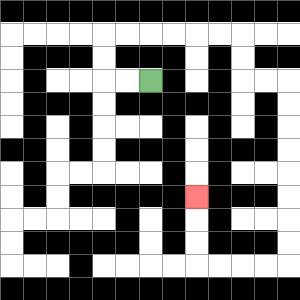{'start': '[6, 3]', 'end': '[8, 8]', 'path_directions': 'L,L,U,U,R,R,R,R,R,R,D,D,R,R,D,D,D,D,D,D,D,D,L,L,L,L,U,U,U', 'path_coordinates': '[[6, 3], [5, 3], [4, 3], [4, 2], [4, 1], [5, 1], [6, 1], [7, 1], [8, 1], [9, 1], [10, 1], [10, 2], [10, 3], [11, 3], [12, 3], [12, 4], [12, 5], [12, 6], [12, 7], [12, 8], [12, 9], [12, 10], [12, 11], [11, 11], [10, 11], [9, 11], [8, 11], [8, 10], [8, 9], [8, 8]]'}